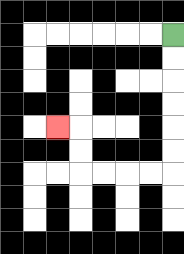{'start': '[7, 1]', 'end': '[2, 5]', 'path_directions': 'D,D,D,D,D,D,L,L,L,L,U,U,L', 'path_coordinates': '[[7, 1], [7, 2], [7, 3], [7, 4], [7, 5], [7, 6], [7, 7], [6, 7], [5, 7], [4, 7], [3, 7], [3, 6], [3, 5], [2, 5]]'}